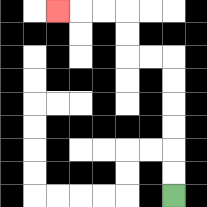{'start': '[7, 8]', 'end': '[2, 0]', 'path_directions': 'U,U,U,U,U,U,L,L,U,U,L,L,L', 'path_coordinates': '[[7, 8], [7, 7], [7, 6], [7, 5], [7, 4], [7, 3], [7, 2], [6, 2], [5, 2], [5, 1], [5, 0], [4, 0], [3, 0], [2, 0]]'}